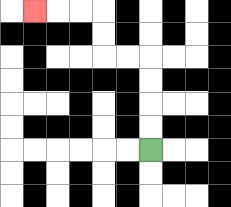{'start': '[6, 6]', 'end': '[1, 0]', 'path_directions': 'U,U,U,U,L,L,U,U,L,L,L', 'path_coordinates': '[[6, 6], [6, 5], [6, 4], [6, 3], [6, 2], [5, 2], [4, 2], [4, 1], [4, 0], [3, 0], [2, 0], [1, 0]]'}